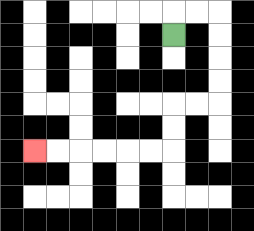{'start': '[7, 1]', 'end': '[1, 6]', 'path_directions': 'U,R,R,D,D,D,D,L,L,D,D,L,L,L,L,L,L', 'path_coordinates': '[[7, 1], [7, 0], [8, 0], [9, 0], [9, 1], [9, 2], [9, 3], [9, 4], [8, 4], [7, 4], [7, 5], [7, 6], [6, 6], [5, 6], [4, 6], [3, 6], [2, 6], [1, 6]]'}